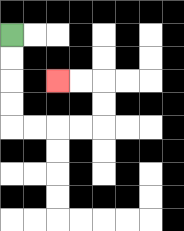{'start': '[0, 1]', 'end': '[2, 3]', 'path_directions': 'D,D,D,D,R,R,R,R,U,U,L,L', 'path_coordinates': '[[0, 1], [0, 2], [0, 3], [0, 4], [0, 5], [1, 5], [2, 5], [3, 5], [4, 5], [4, 4], [4, 3], [3, 3], [2, 3]]'}